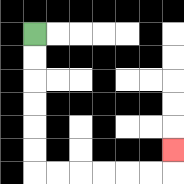{'start': '[1, 1]', 'end': '[7, 6]', 'path_directions': 'D,D,D,D,D,D,R,R,R,R,R,R,U', 'path_coordinates': '[[1, 1], [1, 2], [1, 3], [1, 4], [1, 5], [1, 6], [1, 7], [2, 7], [3, 7], [4, 7], [5, 7], [6, 7], [7, 7], [7, 6]]'}